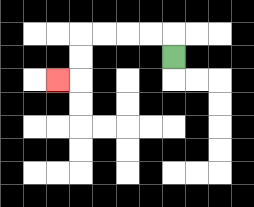{'start': '[7, 2]', 'end': '[2, 3]', 'path_directions': 'U,L,L,L,L,D,D,L', 'path_coordinates': '[[7, 2], [7, 1], [6, 1], [5, 1], [4, 1], [3, 1], [3, 2], [3, 3], [2, 3]]'}